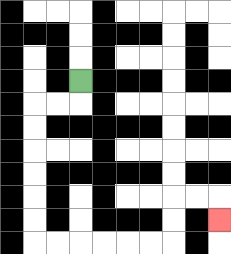{'start': '[3, 3]', 'end': '[9, 9]', 'path_directions': 'D,L,L,D,D,D,D,D,D,R,R,R,R,R,R,U,U,R,R,D', 'path_coordinates': '[[3, 3], [3, 4], [2, 4], [1, 4], [1, 5], [1, 6], [1, 7], [1, 8], [1, 9], [1, 10], [2, 10], [3, 10], [4, 10], [5, 10], [6, 10], [7, 10], [7, 9], [7, 8], [8, 8], [9, 8], [9, 9]]'}